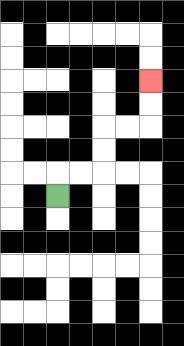{'start': '[2, 8]', 'end': '[6, 3]', 'path_directions': 'U,R,R,U,U,R,R,U,U', 'path_coordinates': '[[2, 8], [2, 7], [3, 7], [4, 7], [4, 6], [4, 5], [5, 5], [6, 5], [6, 4], [6, 3]]'}